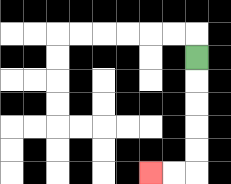{'start': '[8, 2]', 'end': '[6, 7]', 'path_directions': 'D,D,D,D,D,L,L', 'path_coordinates': '[[8, 2], [8, 3], [8, 4], [8, 5], [8, 6], [8, 7], [7, 7], [6, 7]]'}